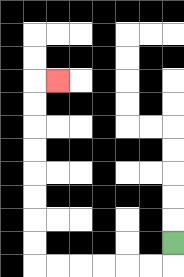{'start': '[7, 10]', 'end': '[2, 3]', 'path_directions': 'D,L,L,L,L,L,L,U,U,U,U,U,U,U,U,R', 'path_coordinates': '[[7, 10], [7, 11], [6, 11], [5, 11], [4, 11], [3, 11], [2, 11], [1, 11], [1, 10], [1, 9], [1, 8], [1, 7], [1, 6], [1, 5], [1, 4], [1, 3], [2, 3]]'}